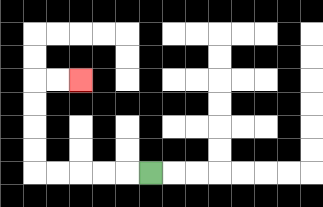{'start': '[6, 7]', 'end': '[3, 3]', 'path_directions': 'L,L,L,L,L,U,U,U,U,R,R', 'path_coordinates': '[[6, 7], [5, 7], [4, 7], [3, 7], [2, 7], [1, 7], [1, 6], [1, 5], [1, 4], [1, 3], [2, 3], [3, 3]]'}